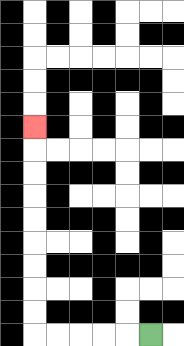{'start': '[6, 14]', 'end': '[1, 5]', 'path_directions': 'L,L,L,L,L,U,U,U,U,U,U,U,U,U', 'path_coordinates': '[[6, 14], [5, 14], [4, 14], [3, 14], [2, 14], [1, 14], [1, 13], [1, 12], [1, 11], [1, 10], [1, 9], [1, 8], [1, 7], [1, 6], [1, 5]]'}